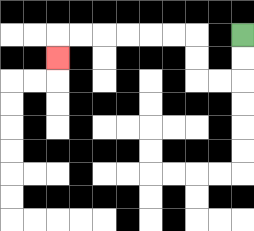{'start': '[10, 1]', 'end': '[2, 2]', 'path_directions': 'D,D,L,L,U,U,L,L,L,L,L,L,D', 'path_coordinates': '[[10, 1], [10, 2], [10, 3], [9, 3], [8, 3], [8, 2], [8, 1], [7, 1], [6, 1], [5, 1], [4, 1], [3, 1], [2, 1], [2, 2]]'}